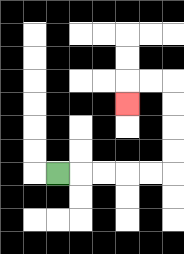{'start': '[2, 7]', 'end': '[5, 4]', 'path_directions': 'R,R,R,R,R,U,U,U,U,L,L,D', 'path_coordinates': '[[2, 7], [3, 7], [4, 7], [5, 7], [6, 7], [7, 7], [7, 6], [7, 5], [7, 4], [7, 3], [6, 3], [5, 3], [5, 4]]'}